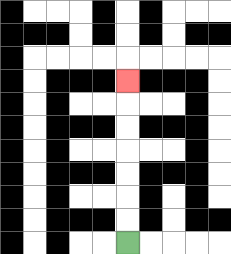{'start': '[5, 10]', 'end': '[5, 3]', 'path_directions': 'U,U,U,U,U,U,U', 'path_coordinates': '[[5, 10], [5, 9], [5, 8], [5, 7], [5, 6], [5, 5], [5, 4], [5, 3]]'}